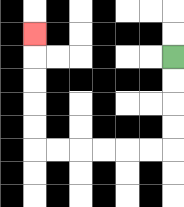{'start': '[7, 2]', 'end': '[1, 1]', 'path_directions': 'D,D,D,D,L,L,L,L,L,L,U,U,U,U,U', 'path_coordinates': '[[7, 2], [7, 3], [7, 4], [7, 5], [7, 6], [6, 6], [5, 6], [4, 6], [3, 6], [2, 6], [1, 6], [1, 5], [1, 4], [1, 3], [1, 2], [1, 1]]'}